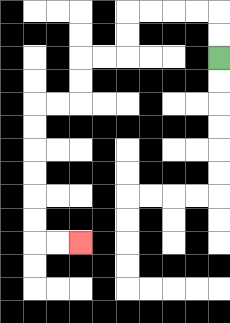{'start': '[9, 2]', 'end': '[3, 10]', 'path_directions': 'U,U,L,L,L,L,D,D,L,L,D,D,L,L,D,D,D,D,D,D,R,R', 'path_coordinates': '[[9, 2], [9, 1], [9, 0], [8, 0], [7, 0], [6, 0], [5, 0], [5, 1], [5, 2], [4, 2], [3, 2], [3, 3], [3, 4], [2, 4], [1, 4], [1, 5], [1, 6], [1, 7], [1, 8], [1, 9], [1, 10], [2, 10], [3, 10]]'}